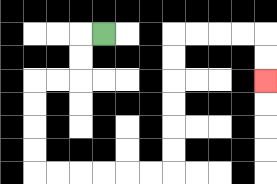{'start': '[4, 1]', 'end': '[11, 3]', 'path_directions': 'L,D,D,L,L,D,D,D,D,R,R,R,R,R,R,U,U,U,U,U,U,R,R,R,R,D,D', 'path_coordinates': '[[4, 1], [3, 1], [3, 2], [3, 3], [2, 3], [1, 3], [1, 4], [1, 5], [1, 6], [1, 7], [2, 7], [3, 7], [4, 7], [5, 7], [6, 7], [7, 7], [7, 6], [7, 5], [7, 4], [7, 3], [7, 2], [7, 1], [8, 1], [9, 1], [10, 1], [11, 1], [11, 2], [11, 3]]'}